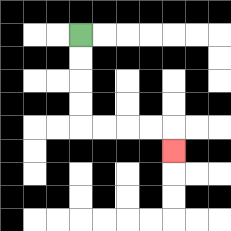{'start': '[3, 1]', 'end': '[7, 6]', 'path_directions': 'D,D,D,D,R,R,R,R,D', 'path_coordinates': '[[3, 1], [3, 2], [3, 3], [3, 4], [3, 5], [4, 5], [5, 5], [6, 5], [7, 5], [7, 6]]'}